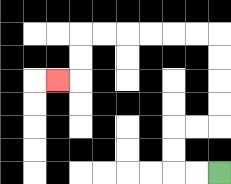{'start': '[9, 7]', 'end': '[2, 3]', 'path_directions': 'L,L,U,U,R,R,U,U,U,U,L,L,L,L,L,L,D,D,L', 'path_coordinates': '[[9, 7], [8, 7], [7, 7], [7, 6], [7, 5], [8, 5], [9, 5], [9, 4], [9, 3], [9, 2], [9, 1], [8, 1], [7, 1], [6, 1], [5, 1], [4, 1], [3, 1], [3, 2], [3, 3], [2, 3]]'}